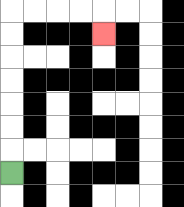{'start': '[0, 7]', 'end': '[4, 1]', 'path_directions': 'U,U,U,U,U,U,U,R,R,R,R,D', 'path_coordinates': '[[0, 7], [0, 6], [0, 5], [0, 4], [0, 3], [0, 2], [0, 1], [0, 0], [1, 0], [2, 0], [3, 0], [4, 0], [4, 1]]'}